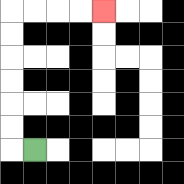{'start': '[1, 6]', 'end': '[4, 0]', 'path_directions': 'L,U,U,U,U,U,U,R,R,R,R', 'path_coordinates': '[[1, 6], [0, 6], [0, 5], [0, 4], [0, 3], [0, 2], [0, 1], [0, 0], [1, 0], [2, 0], [3, 0], [4, 0]]'}